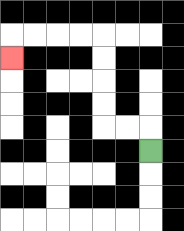{'start': '[6, 6]', 'end': '[0, 2]', 'path_directions': 'U,L,L,U,U,U,U,L,L,L,L,D', 'path_coordinates': '[[6, 6], [6, 5], [5, 5], [4, 5], [4, 4], [4, 3], [4, 2], [4, 1], [3, 1], [2, 1], [1, 1], [0, 1], [0, 2]]'}